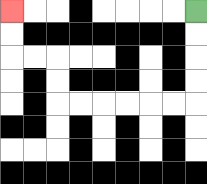{'start': '[8, 0]', 'end': '[0, 0]', 'path_directions': 'D,D,D,D,L,L,L,L,L,L,U,U,L,L,U,U', 'path_coordinates': '[[8, 0], [8, 1], [8, 2], [8, 3], [8, 4], [7, 4], [6, 4], [5, 4], [4, 4], [3, 4], [2, 4], [2, 3], [2, 2], [1, 2], [0, 2], [0, 1], [0, 0]]'}